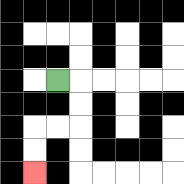{'start': '[2, 3]', 'end': '[1, 7]', 'path_directions': 'R,D,D,L,L,D,D', 'path_coordinates': '[[2, 3], [3, 3], [3, 4], [3, 5], [2, 5], [1, 5], [1, 6], [1, 7]]'}